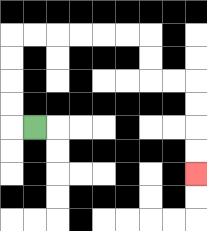{'start': '[1, 5]', 'end': '[8, 7]', 'path_directions': 'L,U,U,U,U,R,R,R,R,R,R,D,D,R,R,D,D,D,D', 'path_coordinates': '[[1, 5], [0, 5], [0, 4], [0, 3], [0, 2], [0, 1], [1, 1], [2, 1], [3, 1], [4, 1], [5, 1], [6, 1], [6, 2], [6, 3], [7, 3], [8, 3], [8, 4], [8, 5], [8, 6], [8, 7]]'}